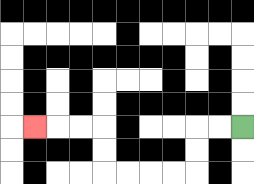{'start': '[10, 5]', 'end': '[1, 5]', 'path_directions': 'L,L,D,D,L,L,L,L,U,U,L,L,L', 'path_coordinates': '[[10, 5], [9, 5], [8, 5], [8, 6], [8, 7], [7, 7], [6, 7], [5, 7], [4, 7], [4, 6], [4, 5], [3, 5], [2, 5], [1, 5]]'}